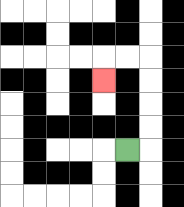{'start': '[5, 6]', 'end': '[4, 3]', 'path_directions': 'R,U,U,U,U,L,L,D', 'path_coordinates': '[[5, 6], [6, 6], [6, 5], [6, 4], [6, 3], [6, 2], [5, 2], [4, 2], [4, 3]]'}